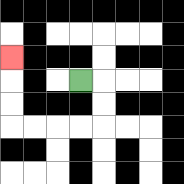{'start': '[3, 3]', 'end': '[0, 2]', 'path_directions': 'R,D,D,L,L,L,L,U,U,U', 'path_coordinates': '[[3, 3], [4, 3], [4, 4], [4, 5], [3, 5], [2, 5], [1, 5], [0, 5], [0, 4], [0, 3], [0, 2]]'}